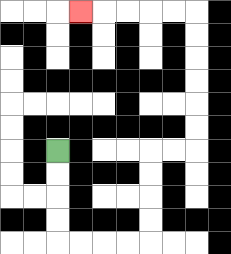{'start': '[2, 6]', 'end': '[3, 0]', 'path_directions': 'D,D,D,D,R,R,R,R,U,U,U,U,R,R,U,U,U,U,U,U,L,L,L,L,L', 'path_coordinates': '[[2, 6], [2, 7], [2, 8], [2, 9], [2, 10], [3, 10], [4, 10], [5, 10], [6, 10], [6, 9], [6, 8], [6, 7], [6, 6], [7, 6], [8, 6], [8, 5], [8, 4], [8, 3], [8, 2], [8, 1], [8, 0], [7, 0], [6, 0], [5, 0], [4, 0], [3, 0]]'}